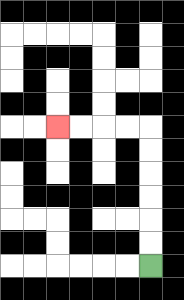{'start': '[6, 11]', 'end': '[2, 5]', 'path_directions': 'U,U,U,U,U,U,L,L,L,L', 'path_coordinates': '[[6, 11], [6, 10], [6, 9], [6, 8], [6, 7], [6, 6], [6, 5], [5, 5], [4, 5], [3, 5], [2, 5]]'}